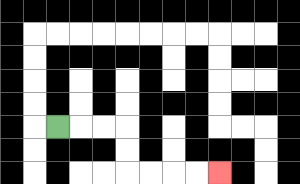{'start': '[2, 5]', 'end': '[9, 7]', 'path_directions': 'R,R,R,D,D,R,R,R,R', 'path_coordinates': '[[2, 5], [3, 5], [4, 5], [5, 5], [5, 6], [5, 7], [6, 7], [7, 7], [8, 7], [9, 7]]'}